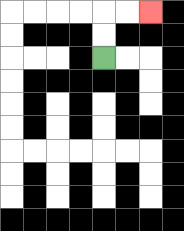{'start': '[4, 2]', 'end': '[6, 0]', 'path_directions': 'U,U,R,R', 'path_coordinates': '[[4, 2], [4, 1], [4, 0], [5, 0], [6, 0]]'}